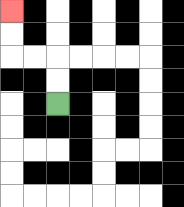{'start': '[2, 4]', 'end': '[0, 0]', 'path_directions': 'U,U,L,L,U,U', 'path_coordinates': '[[2, 4], [2, 3], [2, 2], [1, 2], [0, 2], [0, 1], [0, 0]]'}